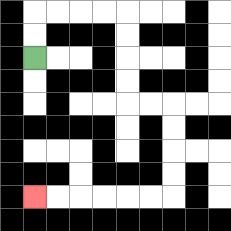{'start': '[1, 2]', 'end': '[1, 8]', 'path_directions': 'U,U,R,R,R,R,D,D,D,D,R,R,D,D,D,D,L,L,L,L,L,L', 'path_coordinates': '[[1, 2], [1, 1], [1, 0], [2, 0], [3, 0], [4, 0], [5, 0], [5, 1], [5, 2], [5, 3], [5, 4], [6, 4], [7, 4], [7, 5], [7, 6], [7, 7], [7, 8], [6, 8], [5, 8], [4, 8], [3, 8], [2, 8], [1, 8]]'}